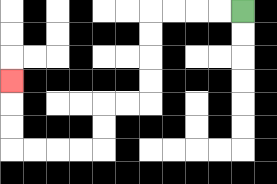{'start': '[10, 0]', 'end': '[0, 3]', 'path_directions': 'L,L,L,L,D,D,D,D,L,L,D,D,L,L,L,L,U,U,U', 'path_coordinates': '[[10, 0], [9, 0], [8, 0], [7, 0], [6, 0], [6, 1], [6, 2], [6, 3], [6, 4], [5, 4], [4, 4], [4, 5], [4, 6], [3, 6], [2, 6], [1, 6], [0, 6], [0, 5], [0, 4], [0, 3]]'}